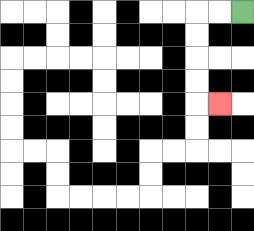{'start': '[10, 0]', 'end': '[9, 4]', 'path_directions': 'L,L,D,D,D,D,R', 'path_coordinates': '[[10, 0], [9, 0], [8, 0], [8, 1], [8, 2], [8, 3], [8, 4], [9, 4]]'}